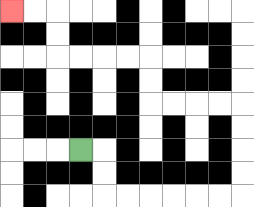{'start': '[3, 6]', 'end': '[0, 0]', 'path_directions': 'R,D,D,R,R,R,R,R,R,U,U,U,U,L,L,L,L,U,U,L,L,L,L,U,U,L,L', 'path_coordinates': '[[3, 6], [4, 6], [4, 7], [4, 8], [5, 8], [6, 8], [7, 8], [8, 8], [9, 8], [10, 8], [10, 7], [10, 6], [10, 5], [10, 4], [9, 4], [8, 4], [7, 4], [6, 4], [6, 3], [6, 2], [5, 2], [4, 2], [3, 2], [2, 2], [2, 1], [2, 0], [1, 0], [0, 0]]'}